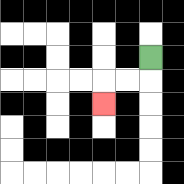{'start': '[6, 2]', 'end': '[4, 4]', 'path_directions': 'D,L,L,D', 'path_coordinates': '[[6, 2], [6, 3], [5, 3], [4, 3], [4, 4]]'}